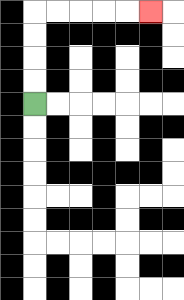{'start': '[1, 4]', 'end': '[6, 0]', 'path_directions': 'U,U,U,U,R,R,R,R,R', 'path_coordinates': '[[1, 4], [1, 3], [1, 2], [1, 1], [1, 0], [2, 0], [3, 0], [4, 0], [5, 0], [6, 0]]'}